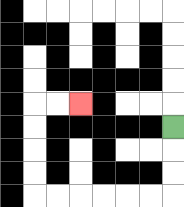{'start': '[7, 5]', 'end': '[3, 4]', 'path_directions': 'D,D,D,L,L,L,L,L,L,U,U,U,U,R,R', 'path_coordinates': '[[7, 5], [7, 6], [7, 7], [7, 8], [6, 8], [5, 8], [4, 8], [3, 8], [2, 8], [1, 8], [1, 7], [1, 6], [1, 5], [1, 4], [2, 4], [3, 4]]'}